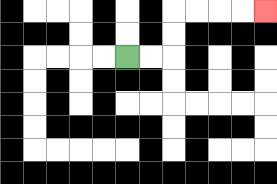{'start': '[5, 2]', 'end': '[11, 0]', 'path_directions': 'R,R,U,U,R,R,R,R', 'path_coordinates': '[[5, 2], [6, 2], [7, 2], [7, 1], [7, 0], [8, 0], [9, 0], [10, 0], [11, 0]]'}